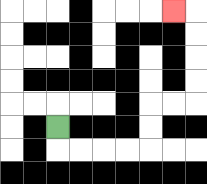{'start': '[2, 5]', 'end': '[7, 0]', 'path_directions': 'D,R,R,R,R,U,U,R,R,U,U,U,U,L', 'path_coordinates': '[[2, 5], [2, 6], [3, 6], [4, 6], [5, 6], [6, 6], [6, 5], [6, 4], [7, 4], [8, 4], [8, 3], [8, 2], [8, 1], [8, 0], [7, 0]]'}